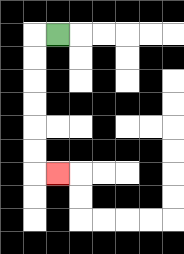{'start': '[2, 1]', 'end': '[2, 7]', 'path_directions': 'L,D,D,D,D,D,D,R', 'path_coordinates': '[[2, 1], [1, 1], [1, 2], [1, 3], [1, 4], [1, 5], [1, 6], [1, 7], [2, 7]]'}